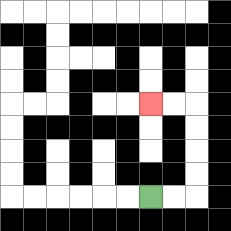{'start': '[6, 8]', 'end': '[6, 4]', 'path_directions': 'R,R,U,U,U,U,L,L', 'path_coordinates': '[[6, 8], [7, 8], [8, 8], [8, 7], [8, 6], [8, 5], [8, 4], [7, 4], [6, 4]]'}